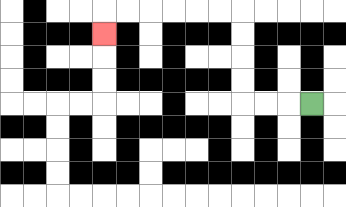{'start': '[13, 4]', 'end': '[4, 1]', 'path_directions': 'L,L,L,U,U,U,U,L,L,L,L,L,L,D', 'path_coordinates': '[[13, 4], [12, 4], [11, 4], [10, 4], [10, 3], [10, 2], [10, 1], [10, 0], [9, 0], [8, 0], [7, 0], [6, 0], [5, 0], [4, 0], [4, 1]]'}